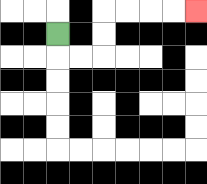{'start': '[2, 1]', 'end': '[8, 0]', 'path_directions': 'D,R,R,U,U,R,R,R,R', 'path_coordinates': '[[2, 1], [2, 2], [3, 2], [4, 2], [4, 1], [4, 0], [5, 0], [6, 0], [7, 0], [8, 0]]'}